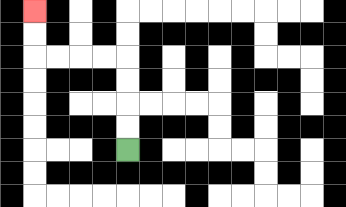{'start': '[5, 6]', 'end': '[1, 0]', 'path_directions': 'U,U,U,U,L,L,L,L,U,U', 'path_coordinates': '[[5, 6], [5, 5], [5, 4], [5, 3], [5, 2], [4, 2], [3, 2], [2, 2], [1, 2], [1, 1], [1, 0]]'}